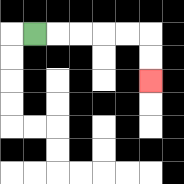{'start': '[1, 1]', 'end': '[6, 3]', 'path_directions': 'R,R,R,R,R,D,D', 'path_coordinates': '[[1, 1], [2, 1], [3, 1], [4, 1], [5, 1], [6, 1], [6, 2], [6, 3]]'}